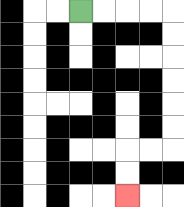{'start': '[3, 0]', 'end': '[5, 8]', 'path_directions': 'R,R,R,R,D,D,D,D,D,D,L,L,D,D', 'path_coordinates': '[[3, 0], [4, 0], [5, 0], [6, 0], [7, 0], [7, 1], [7, 2], [7, 3], [7, 4], [7, 5], [7, 6], [6, 6], [5, 6], [5, 7], [5, 8]]'}